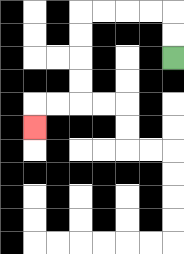{'start': '[7, 2]', 'end': '[1, 5]', 'path_directions': 'U,U,L,L,L,L,D,D,D,D,L,L,D', 'path_coordinates': '[[7, 2], [7, 1], [7, 0], [6, 0], [5, 0], [4, 0], [3, 0], [3, 1], [3, 2], [3, 3], [3, 4], [2, 4], [1, 4], [1, 5]]'}